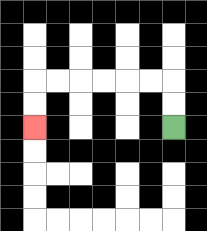{'start': '[7, 5]', 'end': '[1, 5]', 'path_directions': 'U,U,L,L,L,L,L,L,D,D', 'path_coordinates': '[[7, 5], [7, 4], [7, 3], [6, 3], [5, 3], [4, 3], [3, 3], [2, 3], [1, 3], [1, 4], [1, 5]]'}